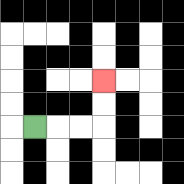{'start': '[1, 5]', 'end': '[4, 3]', 'path_directions': 'R,R,R,U,U', 'path_coordinates': '[[1, 5], [2, 5], [3, 5], [4, 5], [4, 4], [4, 3]]'}